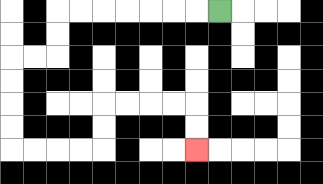{'start': '[9, 0]', 'end': '[8, 6]', 'path_directions': 'L,L,L,L,L,L,L,D,D,L,L,D,D,D,D,R,R,R,R,U,U,R,R,R,R,D,D', 'path_coordinates': '[[9, 0], [8, 0], [7, 0], [6, 0], [5, 0], [4, 0], [3, 0], [2, 0], [2, 1], [2, 2], [1, 2], [0, 2], [0, 3], [0, 4], [0, 5], [0, 6], [1, 6], [2, 6], [3, 6], [4, 6], [4, 5], [4, 4], [5, 4], [6, 4], [7, 4], [8, 4], [8, 5], [8, 6]]'}